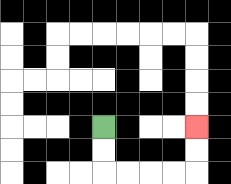{'start': '[4, 5]', 'end': '[8, 5]', 'path_directions': 'D,D,R,R,R,R,U,U', 'path_coordinates': '[[4, 5], [4, 6], [4, 7], [5, 7], [6, 7], [7, 7], [8, 7], [8, 6], [8, 5]]'}